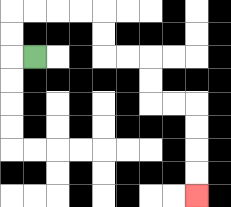{'start': '[1, 2]', 'end': '[8, 8]', 'path_directions': 'L,U,U,R,R,R,R,D,D,R,R,D,D,R,R,D,D,D,D', 'path_coordinates': '[[1, 2], [0, 2], [0, 1], [0, 0], [1, 0], [2, 0], [3, 0], [4, 0], [4, 1], [4, 2], [5, 2], [6, 2], [6, 3], [6, 4], [7, 4], [8, 4], [8, 5], [8, 6], [8, 7], [8, 8]]'}